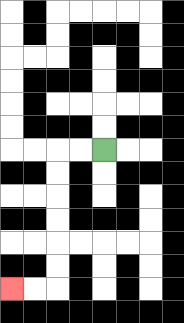{'start': '[4, 6]', 'end': '[0, 12]', 'path_directions': 'L,L,D,D,D,D,D,D,L,L', 'path_coordinates': '[[4, 6], [3, 6], [2, 6], [2, 7], [2, 8], [2, 9], [2, 10], [2, 11], [2, 12], [1, 12], [0, 12]]'}